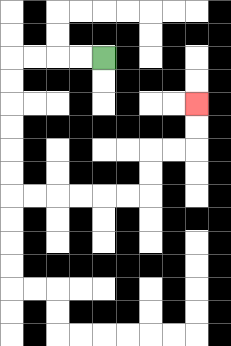{'start': '[4, 2]', 'end': '[8, 4]', 'path_directions': 'L,L,L,L,D,D,D,D,D,D,R,R,R,R,R,R,U,U,R,R,U,U', 'path_coordinates': '[[4, 2], [3, 2], [2, 2], [1, 2], [0, 2], [0, 3], [0, 4], [0, 5], [0, 6], [0, 7], [0, 8], [1, 8], [2, 8], [3, 8], [4, 8], [5, 8], [6, 8], [6, 7], [6, 6], [7, 6], [8, 6], [8, 5], [8, 4]]'}